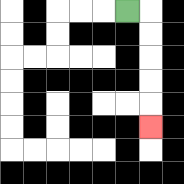{'start': '[5, 0]', 'end': '[6, 5]', 'path_directions': 'R,D,D,D,D,D', 'path_coordinates': '[[5, 0], [6, 0], [6, 1], [6, 2], [6, 3], [6, 4], [6, 5]]'}